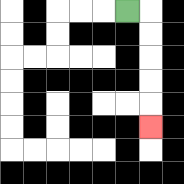{'start': '[5, 0]', 'end': '[6, 5]', 'path_directions': 'R,D,D,D,D,D', 'path_coordinates': '[[5, 0], [6, 0], [6, 1], [6, 2], [6, 3], [6, 4], [6, 5]]'}